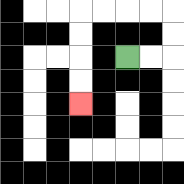{'start': '[5, 2]', 'end': '[3, 4]', 'path_directions': 'R,R,U,U,L,L,L,L,D,D,D,D', 'path_coordinates': '[[5, 2], [6, 2], [7, 2], [7, 1], [7, 0], [6, 0], [5, 0], [4, 0], [3, 0], [3, 1], [3, 2], [3, 3], [3, 4]]'}